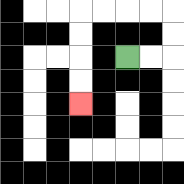{'start': '[5, 2]', 'end': '[3, 4]', 'path_directions': 'R,R,U,U,L,L,L,L,D,D,D,D', 'path_coordinates': '[[5, 2], [6, 2], [7, 2], [7, 1], [7, 0], [6, 0], [5, 0], [4, 0], [3, 0], [3, 1], [3, 2], [3, 3], [3, 4]]'}